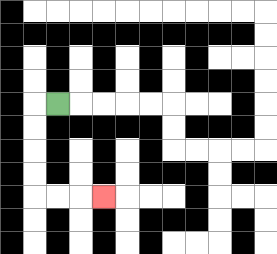{'start': '[2, 4]', 'end': '[4, 8]', 'path_directions': 'L,D,D,D,D,R,R,R', 'path_coordinates': '[[2, 4], [1, 4], [1, 5], [1, 6], [1, 7], [1, 8], [2, 8], [3, 8], [4, 8]]'}